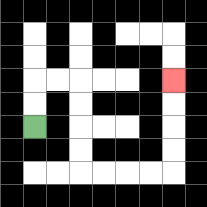{'start': '[1, 5]', 'end': '[7, 3]', 'path_directions': 'U,U,R,R,D,D,D,D,R,R,R,R,U,U,U,U', 'path_coordinates': '[[1, 5], [1, 4], [1, 3], [2, 3], [3, 3], [3, 4], [3, 5], [3, 6], [3, 7], [4, 7], [5, 7], [6, 7], [7, 7], [7, 6], [7, 5], [7, 4], [7, 3]]'}